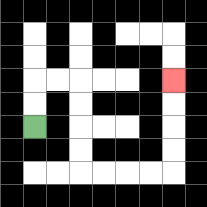{'start': '[1, 5]', 'end': '[7, 3]', 'path_directions': 'U,U,R,R,D,D,D,D,R,R,R,R,U,U,U,U', 'path_coordinates': '[[1, 5], [1, 4], [1, 3], [2, 3], [3, 3], [3, 4], [3, 5], [3, 6], [3, 7], [4, 7], [5, 7], [6, 7], [7, 7], [7, 6], [7, 5], [7, 4], [7, 3]]'}